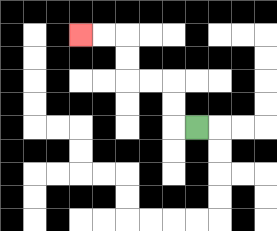{'start': '[8, 5]', 'end': '[3, 1]', 'path_directions': 'L,U,U,L,L,U,U,L,L', 'path_coordinates': '[[8, 5], [7, 5], [7, 4], [7, 3], [6, 3], [5, 3], [5, 2], [5, 1], [4, 1], [3, 1]]'}